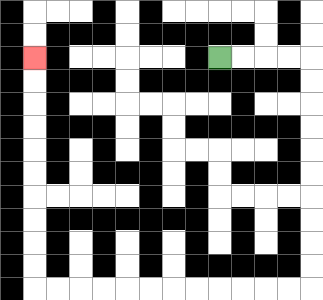{'start': '[9, 2]', 'end': '[1, 2]', 'path_directions': 'R,R,R,R,D,D,D,D,D,D,D,D,D,D,L,L,L,L,L,L,L,L,L,L,L,L,U,U,U,U,U,U,U,U,U,U', 'path_coordinates': '[[9, 2], [10, 2], [11, 2], [12, 2], [13, 2], [13, 3], [13, 4], [13, 5], [13, 6], [13, 7], [13, 8], [13, 9], [13, 10], [13, 11], [13, 12], [12, 12], [11, 12], [10, 12], [9, 12], [8, 12], [7, 12], [6, 12], [5, 12], [4, 12], [3, 12], [2, 12], [1, 12], [1, 11], [1, 10], [1, 9], [1, 8], [1, 7], [1, 6], [1, 5], [1, 4], [1, 3], [1, 2]]'}